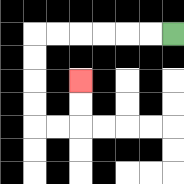{'start': '[7, 1]', 'end': '[3, 3]', 'path_directions': 'L,L,L,L,L,L,D,D,D,D,R,R,U,U', 'path_coordinates': '[[7, 1], [6, 1], [5, 1], [4, 1], [3, 1], [2, 1], [1, 1], [1, 2], [1, 3], [1, 4], [1, 5], [2, 5], [3, 5], [3, 4], [3, 3]]'}